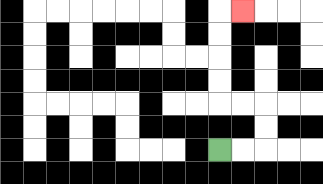{'start': '[9, 6]', 'end': '[10, 0]', 'path_directions': 'R,R,U,U,L,L,U,U,U,U,R', 'path_coordinates': '[[9, 6], [10, 6], [11, 6], [11, 5], [11, 4], [10, 4], [9, 4], [9, 3], [9, 2], [9, 1], [9, 0], [10, 0]]'}